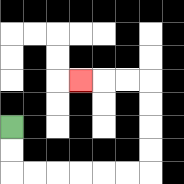{'start': '[0, 5]', 'end': '[3, 3]', 'path_directions': 'D,D,R,R,R,R,R,R,U,U,U,U,L,L,L', 'path_coordinates': '[[0, 5], [0, 6], [0, 7], [1, 7], [2, 7], [3, 7], [4, 7], [5, 7], [6, 7], [6, 6], [6, 5], [6, 4], [6, 3], [5, 3], [4, 3], [3, 3]]'}